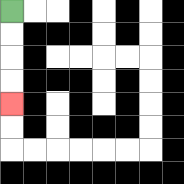{'start': '[0, 0]', 'end': '[0, 4]', 'path_directions': 'D,D,D,D', 'path_coordinates': '[[0, 0], [0, 1], [0, 2], [0, 3], [0, 4]]'}